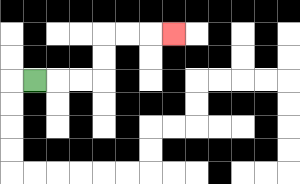{'start': '[1, 3]', 'end': '[7, 1]', 'path_directions': 'R,R,R,U,U,R,R,R', 'path_coordinates': '[[1, 3], [2, 3], [3, 3], [4, 3], [4, 2], [4, 1], [5, 1], [6, 1], [7, 1]]'}